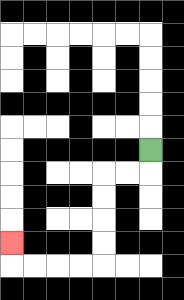{'start': '[6, 6]', 'end': '[0, 10]', 'path_directions': 'D,L,L,D,D,D,D,L,L,L,L,U', 'path_coordinates': '[[6, 6], [6, 7], [5, 7], [4, 7], [4, 8], [4, 9], [4, 10], [4, 11], [3, 11], [2, 11], [1, 11], [0, 11], [0, 10]]'}